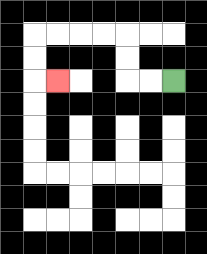{'start': '[7, 3]', 'end': '[2, 3]', 'path_directions': 'L,L,U,U,L,L,L,L,D,D,R', 'path_coordinates': '[[7, 3], [6, 3], [5, 3], [5, 2], [5, 1], [4, 1], [3, 1], [2, 1], [1, 1], [1, 2], [1, 3], [2, 3]]'}